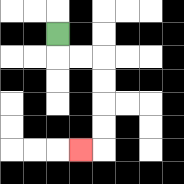{'start': '[2, 1]', 'end': '[3, 6]', 'path_directions': 'D,R,R,D,D,D,D,L', 'path_coordinates': '[[2, 1], [2, 2], [3, 2], [4, 2], [4, 3], [4, 4], [4, 5], [4, 6], [3, 6]]'}